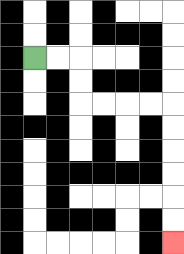{'start': '[1, 2]', 'end': '[7, 10]', 'path_directions': 'R,R,D,D,R,R,R,R,D,D,D,D,D,D', 'path_coordinates': '[[1, 2], [2, 2], [3, 2], [3, 3], [3, 4], [4, 4], [5, 4], [6, 4], [7, 4], [7, 5], [7, 6], [7, 7], [7, 8], [7, 9], [7, 10]]'}